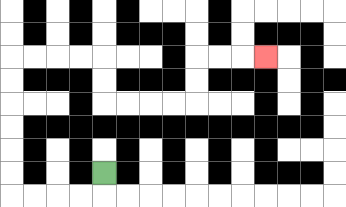{'start': '[4, 7]', 'end': '[11, 2]', 'path_directions': 'D,L,L,L,L,U,U,U,U,U,U,R,R,R,R,D,D,R,R,R,R,U,U,R,R,R', 'path_coordinates': '[[4, 7], [4, 8], [3, 8], [2, 8], [1, 8], [0, 8], [0, 7], [0, 6], [0, 5], [0, 4], [0, 3], [0, 2], [1, 2], [2, 2], [3, 2], [4, 2], [4, 3], [4, 4], [5, 4], [6, 4], [7, 4], [8, 4], [8, 3], [8, 2], [9, 2], [10, 2], [11, 2]]'}